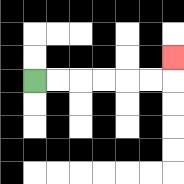{'start': '[1, 3]', 'end': '[7, 2]', 'path_directions': 'R,R,R,R,R,R,U', 'path_coordinates': '[[1, 3], [2, 3], [3, 3], [4, 3], [5, 3], [6, 3], [7, 3], [7, 2]]'}